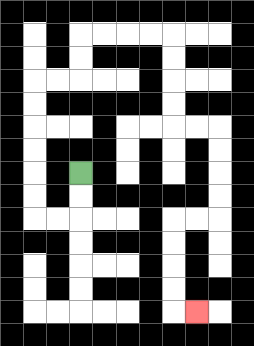{'start': '[3, 7]', 'end': '[8, 13]', 'path_directions': 'D,D,L,L,U,U,U,U,U,U,R,R,U,U,R,R,R,R,D,D,D,D,R,R,D,D,D,D,L,L,D,D,D,D,R', 'path_coordinates': '[[3, 7], [3, 8], [3, 9], [2, 9], [1, 9], [1, 8], [1, 7], [1, 6], [1, 5], [1, 4], [1, 3], [2, 3], [3, 3], [3, 2], [3, 1], [4, 1], [5, 1], [6, 1], [7, 1], [7, 2], [7, 3], [7, 4], [7, 5], [8, 5], [9, 5], [9, 6], [9, 7], [9, 8], [9, 9], [8, 9], [7, 9], [7, 10], [7, 11], [7, 12], [7, 13], [8, 13]]'}